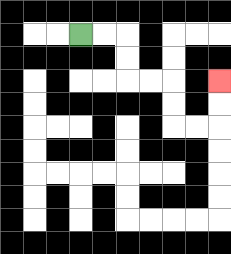{'start': '[3, 1]', 'end': '[9, 3]', 'path_directions': 'R,R,D,D,R,R,D,D,R,R,U,U', 'path_coordinates': '[[3, 1], [4, 1], [5, 1], [5, 2], [5, 3], [6, 3], [7, 3], [7, 4], [7, 5], [8, 5], [9, 5], [9, 4], [9, 3]]'}